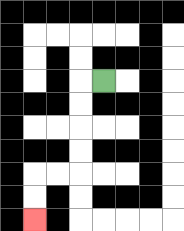{'start': '[4, 3]', 'end': '[1, 9]', 'path_directions': 'L,D,D,D,D,L,L,D,D', 'path_coordinates': '[[4, 3], [3, 3], [3, 4], [3, 5], [3, 6], [3, 7], [2, 7], [1, 7], [1, 8], [1, 9]]'}